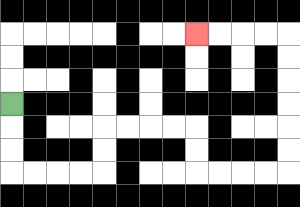{'start': '[0, 4]', 'end': '[8, 1]', 'path_directions': 'D,D,D,R,R,R,R,U,U,R,R,R,R,D,D,R,R,R,R,U,U,U,U,U,U,L,L,L,L', 'path_coordinates': '[[0, 4], [0, 5], [0, 6], [0, 7], [1, 7], [2, 7], [3, 7], [4, 7], [4, 6], [4, 5], [5, 5], [6, 5], [7, 5], [8, 5], [8, 6], [8, 7], [9, 7], [10, 7], [11, 7], [12, 7], [12, 6], [12, 5], [12, 4], [12, 3], [12, 2], [12, 1], [11, 1], [10, 1], [9, 1], [8, 1]]'}